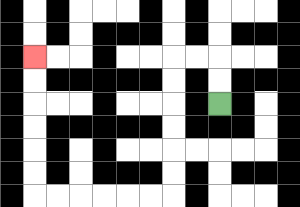{'start': '[9, 4]', 'end': '[1, 2]', 'path_directions': 'U,U,L,L,D,D,D,D,D,D,L,L,L,L,L,L,U,U,U,U,U,U', 'path_coordinates': '[[9, 4], [9, 3], [9, 2], [8, 2], [7, 2], [7, 3], [7, 4], [7, 5], [7, 6], [7, 7], [7, 8], [6, 8], [5, 8], [4, 8], [3, 8], [2, 8], [1, 8], [1, 7], [1, 6], [1, 5], [1, 4], [1, 3], [1, 2]]'}